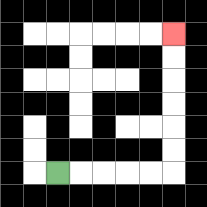{'start': '[2, 7]', 'end': '[7, 1]', 'path_directions': 'R,R,R,R,R,U,U,U,U,U,U', 'path_coordinates': '[[2, 7], [3, 7], [4, 7], [5, 7], [6, 7], [7, 7], [7, 6], [7, 5], [7, 4], [7, 3], [7, 2], [7, 1]]'}